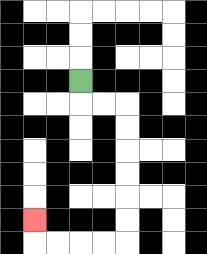{'start': '[3, 3]', 'end': '[1, 9]', 'path_directions': 'D,R,R,D,D,D,D,D,D,L,L,L,L,U', 'path_coordinates': '[[3, 3], [3, 4], [4, 4], [5, 4], [5, 5], [5, 6], [5, 7], [5, 8], [5, 9], [5, 10], [4, 10], [3, 10], [2, 10], [1, 10], [1, 9]]'}